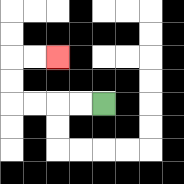{'start': '[4, 4]', 'end': '[2, 2]', 'path_directions': 'L,L,L,L,U,U,R,R', 'path_coordinates': '[[4, 4], [3, 4], [2, 4], [1, 4], [0, 4], [0, 3], [0, 2], [1, 2], [2, 2]]'}